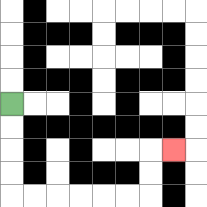{'start': '[0, 4]', 'end': '[7, 6]', 'path_directions': 'D,D,D,D,R,R,R,R,R,R,U,U,R', 'path_coordinates': '[[0, 4], [0, 5], [0, 6], [0, 7], [0, 8], [1, 8], [2, 8], [3, 8], [4, 8], [5, 8], [6, 8], [6, 7], [6, 6], [7, 6]]'}